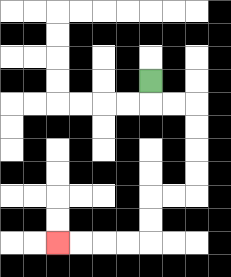{'start': '[6, 3]', 'end': '[2, 10]', 'path_directions': 'D,R,R,D,D,D,D,L,L,D,D,L,L,L,L', 'path_coordinates': '[[6, 3], [6, 4], [7, 4], [8, 4], [8, 5], [8, 6], [8, 7], [8, 8], [7, 8], [6, 8], [6, 9], [6, 10], [5, 10], [4, 10], [3, 10], [2, 10]]'}